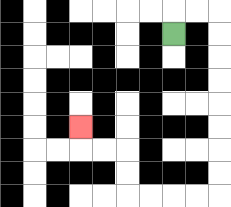{'start': '[7, 1]', 'end': '[3, 5]', 'path_directions': 'U,R,R,D,D,D,D,D,D,D,D,L,L,L,L,U,U,L,L,U', 'path_coordinates': '[[7, 1], [7, 0], [8, 0], [9, 0], [9, 1], [9, 2], [9, 3], [9, 4], [9, 5], [9, 6], [9, 7], [9, 8], [8, 8], [7, 8], [6, 8], [5, 8], [5, 7], [5, 6], [4, 6], [3, 6], [3, 5]]'}